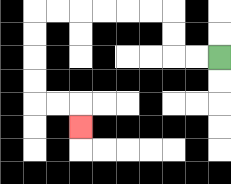{'start': '[9, 2]', 'end': '[3, 5]', 'path_directions': 'L,L,U,U,L,L,L,L,L,L,D,D,D,D,R,R,D', 'path_coordinates': '[[9, 2], [8, 2], [7, 2], [7, 1], [7, 0], [6, 0], [5, 0], [4, 0], [3, 0], [2, 0], [1, 0], [1, 1], [1, 2], [1, 3], [1, 4], [2, 4], [3, 4], [3, 5]]'}